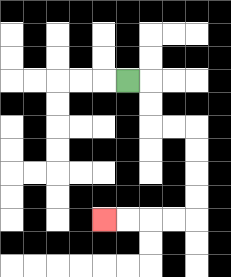{'start': '[5, 3]', 'end': '[4, 9]', 'path_directions': 'R,D,D,R,R,D,D,D,D,L,L,L,L', 'path_coordinates': '[[5, 3], [6, 3], [6, 4], [6, 5], [7, 5], [8, 5], [8, 6], [8, 7], [8, 8], [8, 9], [7, 9], [6, 9], [5, 9], [4, 9]]'}